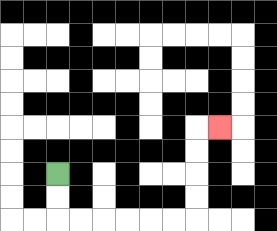{'start': '[2, 7]', 'end': '[9, 5]', 'path_directions': 'D,D,R,R,R,R,R,R,U,U,U,U,R', 'path_coordinates': '[[2, 7], [2, 8], [2, 9], [3, 9], [4, 9], [5, 9], [6, 9], [7, 9], [8, 9], [8, 8], [8, 7], [8, 6], [8, 5], [9, 5]]'}